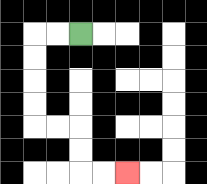{'start': '[3, 1]', 'end': '[5, 7]', 'path_directions': 'L,L,D,D,D,D,R,R,D,D,R,R', 'path_coordinates': '[[3, 1], [2, 1], [1, 1], [1, 2], [1, 3], [1, 4], [1, 5], [2, 5], [3, 5], [3, 6], [3, 7], [4, 7], [5, 7]]'}